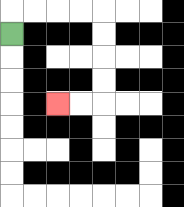{'start': '[0, 1]', 'end': '[2, 4]', 'path_directions': 'U,R,R,R,R,D,D,D,D,L,L', 'path_coordinates': '[[0, 1], [0, 0], [1, 0], [2, 0], [3, 0], [4, 0], [4, 1], [4, 2], [4, 3], [4, 4], [3, 4], [2, 4]]'}